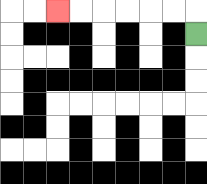{'start': '[8, 1]', 'end': '[2, 0]', 'path_directions': 'U,L,L,L,L,L,L', 'path_coordinates': '[[8, 1], [8, 0], [7, 0], [6, 0], [5, 0], [4, 0], [3, 0], [2, 0]]'}